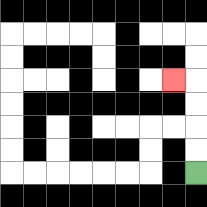{'start': '[8, 7]', 'end': '[7, 3]', 'path_directions': 'U,U,U,U,L', 'path_coordinates': '[[8, 7], [8, 6], [8, 5], [8, 4], [8, 3], [7, 3]]'}